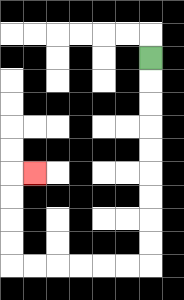{'start': '[6, 2]', 'end': '[1, 7]', 'path_directions': 'D,D,D,D,D,D,D,D,D,L,L,L,L,L,L,U,U,U,U,R', 'path_coordinates': '[[6, 2], [6, 3], [6, 4], [6, 5], [6, 6], [6, 7], [6, 8], [6, 9], [6, 10], [6, 11], [5, 11], [4, 11], [3, 11], [2, 11], [1, 11], [0, 11], [0, 10], [0, 9], [0, 8], [0, 7], [1, 7]]'}